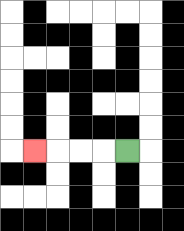{'start': '[5, 6]', 'end': '[1, 6]', 'path_directions': 'L,L,L,L', 'path_coordinates': '[[5, 6], [4, 6], [3, 6], [2, 6], [1, 6]]'}